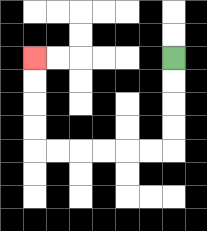{'start': '[7, 2]', 'end': '[1, 2]', 'path_directions': 'D,D,D,D,L,L,L,L,L,L,U,U,U,U', 'path_coordinates': '[[7, 2], [7, 3], [7, 4], [7, 5], [7, 6], [6, 6], [5, 6], [4, 6], [3, 6], [2, 6], [1, 6], [1, 5], [1, 4], [1, 3], [1, 2]]'}